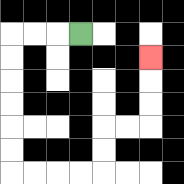{'start': '[3, 1]', 'end': '[6, 2]', 'path_directions': 'L,L,L,D,D,D,D,D,D,R,R,R,R,U,U,R,R,U,U,U', 'path_coordinates': '[[3, 1], [2, 1], [1, 1], [0, 1], [0, 2], [0, 3], [0, 4], [0, 5], [0, 6], [0, 7], [1, 7], [2, 7], [3, 7], [4, 7], [4, 6], [4, 5], [5, 5], [6, 5], [6, 4], [6, 3], [6, 2]]'}